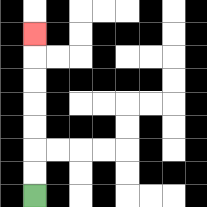{'start': '[1, 8]', 'end': '[1, 1]', 'path_directions': 'U,U,U,U,U,U,U', 'path_coordinates': '[[1, 8], [1, 7], [1, 6], [1, 5], [1, 4], [1, 3], [1, 2], [1, 1]]'}